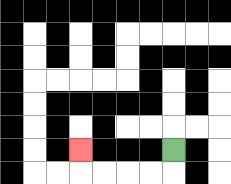{'start': '[7, 6]', 'end': '[3, 6]', 'path_directions': 'D,L,L,L,L,U', 'path_coordinates': '[[7, 6], [7, 7], [6, 7], [5, 7], [4, 7], [3, 7], [3, 6]]'}